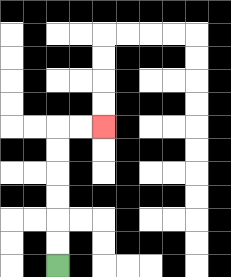{'start': '[2, 11]', 'end': '[4, 5]', 'path_directions': 'U,U,U,U,U,U,R,R', 'path_coordinates': '[[2, 11], [2, 10], [2, 9], [2, 8], [2, 7], [2, 6], [2, 5], [3, 5], [4, 5]]'}